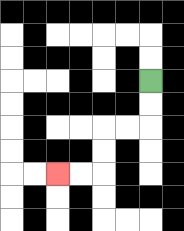{'start': '[6, 3]', 'end': '[2, 7]', 'path_directions': 'D,D,L,L,D,D,L,L', 'path_coordinates': '[[6, 3], [6, 4], [6, 5], [5, 5], [4, 5], [4, 6], [4, 7], [3, 7], [2, 7]]'}